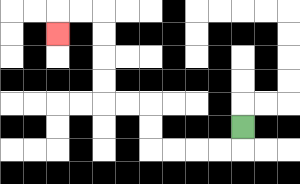{'start': '[10, 5]', 'end': '[2, 1]', 'path_directions': 'D,L,L,L,L,U,U,L,L,U,U,U,U,L,L,D', 'path_coordinates': '[[10, 5], [10, 6], [9, 6], [8, 6], [7, 6], [6, 6], [6, 5], [6, 4], [5, 4], [4, 4], [4, 3], [4, 2], [4, 1], [4, 0], [3, 0], [2, 0], [2, 1]]'}